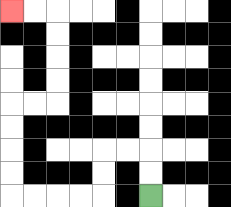{'start': '[6, 8]', 'end': '[0, 0]', 'path_directions': 'U,U,L,L,D,D,L,L,L,L,U,U,U,U,R,R,U,U,U,U,L,L', 'path_coordinates': '[[6, 8], [6, 7], [6, 6], [5, 6], [4, 6], [4, 7], [4, 8], [3, 8], [2, 8], [1, 8], [0, 8], [0, 7], [0, 6], [0, 5], [0, 4], [1, 4], [2, 4], [2, 3], [2, 2], [2, 1], [2, 0], [1, 0], [0, 0]]'}